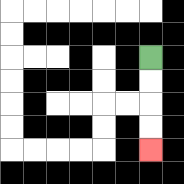{'start': '[6, 2]', 'end': '[6, 6]', 'path_directions': 'D,D,D,D', 'path_coordinates': '[[6, 2], [6, 3], [6, 4], [6, 5], [6, 6]]'}